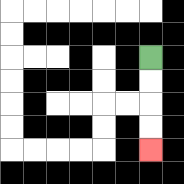{'start': '[6, 2]', 'end': '[6, 6]', 'path_directions': 'D,D,D,D', 'path_coordinates': '[[6, 2], [6, 3], [6, 4], [6, 5], [6, 6]]'}